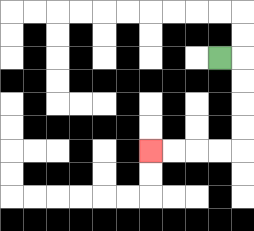{'start': '[9, 2]', 'end': '[6, 6]', 'path_directions': 'R,D,D,D,D,L,L,L,L', 'path_coordinates': '[[9, 2], [10, 2], [10, 3], [10, 4], [10, 5], [10, 6], [9, 6], [8, 6], [7, 6], [6, 6]]'}